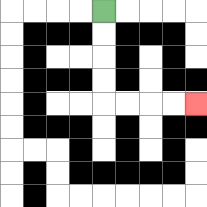{'start': '[4, 0]', 'end': '[8, 4]', 'path_directions': 'D,D,D,D,R,R,R,R', 'path_coordinates': '[[4, 0], [4, 1], [4, 2], [4, 3], [4, 4], [5, 4], [6, 4], [7, 4], [8, 4]]'}